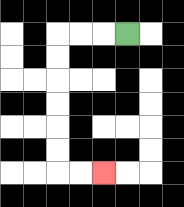{'start': '[5, 1]', 'end': '[4, 7]', 'path_directions': 'L,L,L,D,D,D,D,D,D,R,R', 'path_coordinates': '[[5, 1], [4, 1], [3, 1], [2, 1], [2, 2], [2, 3], [2, 4], [2, 5], [2, 6], [2, 7], [3, 7], [4, 7]]'}